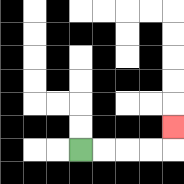{'start': '[3, 6]', 'end': '[7, 5]', 'path_directions': 'R,R,R,R,U', 'path_coordinates': '[[3, 6], [4, 6], [5, 6], [6, 6], [7, 6], [7, 5]]'}